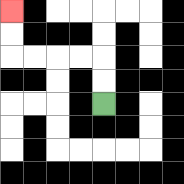{'start': '[4, 4]', 'end': '[0, 0]', 'path_directions': 'U,U,L,L,L,L,U,U', 'path_coordinates': '[[4, 4], [4, 3], [4, 2], [3, 2], [2, 2], [1, 2], [0, 2], [0, 1], [0, 0]]'}